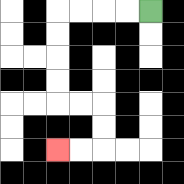{'start': '[6, 0]', 'end': '[2, 6]', 'path_directions': 'L,L,L,L,D,D,D,D,R,R,D,D,L,L', 'path_coordinates': '[[6, 0], [5, 0], [4, 0], [3, 0], [2, 0], [2, 1], [2, 2], [2, 3], [2, 4], [3, 4], [4, 4], [4, 5], [4, 6], [3, 6], [2, 6]]'}